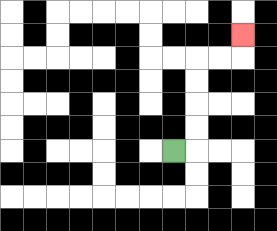{'start': '[7, 6]', 'end': '[10, 1]', 'path_directions': 'R,U,U,U,U,R,R,U', 'path_coordinates': '[[7, 6], [8, 6], [8, 5], [8, 4], [8, 3], [8, 2], [9, 2], [10, 2], [10, 1]]'}